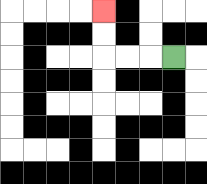{'start': '[7, 2]', 'end': '[4, 0]', 'path_directions': 'L,L,L,U,U', 'path_coordinates': '[[7, 2], [6, 2], [5, 2], [4, 2], [4, 1], [4, 0]]'}